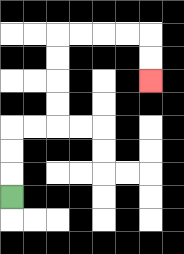{'start': '[0, 8]', 'end': '[6, 3]', 'path_directions': 'U,U,U,R,R,U,U,U,U,R,R,R,R,D,D', 'path_coordinates': '[[0, 8], [0, 7], [0, 6], [0, 5], [1, 5], [2, 5], [2, 4], [2, 3], [2, 2], [2, 1], [3, 1], [4, 1], [5, 1], [6, 1], [6, 2], [6, 3]]'}